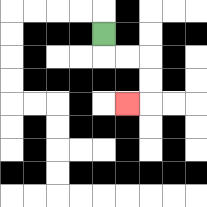{'start': '[4, 1]', 'end': '[5, 4]', 'path_directions': 'D,R,R,D,D,L', 'path_coordinates': '[[4, 1], [4, 2], [5, 2], [6, 2], [6, 3], [6, 4], [5, 4]]'}